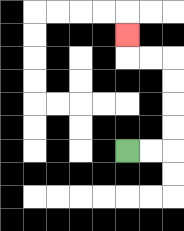{'start': '[5, 6]', 'end': '[5, 1]', 'path_directions': 'R,R,U,U,U,U,L,L,U', 'path_coordinates': '[[5, 6], [6, 6], [7, 6], [7, 5], [7, 4], [7, 3], [7, 2], [6, 2], [5, 2], [5, 1]]'}